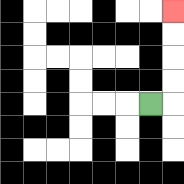{'start': '[6, 4]', 'end': '[7, 0]', 'path_directions': 'R,U,U,U,U', 'path_coordinates': '[[6, 4], [7, 4], [7, 3], [7, 2], [7, 1], [7, 0]]'}